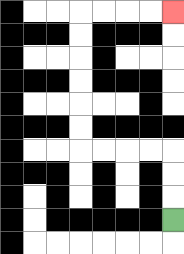{'start': '[7, 9]', 'end': '[7, 0]', 'path_directions': 'U,U,U,L,L,L,L,U,U,U,U,U,U,R,R,R,R', 'path_coordinates': '[[7, 9], [7, 8], [7, 7], [7, 6], [6, 6], [5, 6], [4, 6], [3, 6], [3, 5], [3, 4], [3, 3], [3, 2], [3, 1], [3, 0], [4, 0], [5, 0], [6, 0], [7, 0]]'}